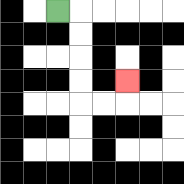{'start': '[2, 0]', 'end': '[5, 3]', 'path_directions': 'R,D,D,D,D,R,R,U', 'path_coordinates': '[[2, 0], [3, 0], [3, 1], [3, 2], [3, 3], [3, 4], [4, 4], [5, 4], [5, 3]]'}